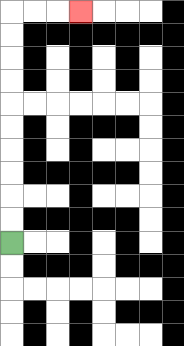{'start': '[0, 10]', 'end': '[3, 0]', 'path_directions': 'U,U,U,U,U,U,U,U,U,U,R,R,R', 'path_coordinates': '[[0, 10], [0, 9], [0, 8], [0, 7], [0, 6], [0, 5], [0, 4], [0, 3], [0, 2], [0, 1], [0, 0], [1, 0], [2, 0], [3, 0]]'}